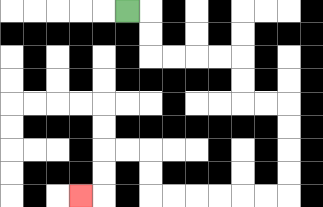{'start': '[5, 0]', 'end': '[3, 8]', 'path_directions': 'R,D,D,R,R,R,R,D,D,R,R,D,D,D,D,L,L,L,L,L,L,U,U,L,L,D,D,L', 'path_coordinates': '[[5, 0], [6, 0], [6, 1], [6, 2], [7, 2], [8, 2], [9, 2], [10, 2], [10, 3], [10, 4], [11, 4], [12, 4], [12, 5], [12, 6], [12, 7], [12, 8], [11, 8], [10, 8], [9, 8], [8, 8], [7, 8], [6, 8], [6, 7], [6, 6], [5, 6], [4, 6], [4, 7], [4, 8], [3, 8]]'}